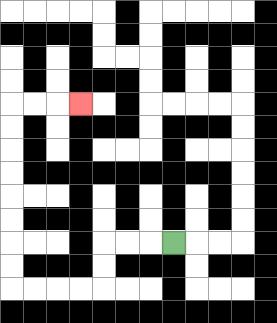{'start': '[7, 10]', 'end': '[3, 4]', 'path_directions': 'L,L,L,D,D,L,L,L,L,U,U,U,U,U,U,U,U,R,R,R', 'path_coordinates': '[[7, 10], [6, 10], [5, 10], [4, 10], [4, 11], [4, 12], [3, 12], [2, 12], [1, 12], [0, 12], [0, 11], [0, 10], [0, 9], [0, 8], [0, 7], [0, 6], [0, 5], [0, 4], [1, 4], [2, 4], [3, 4]]'}